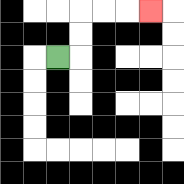{'start': '[2, 2]', 'end': '[6, 0]', 'path_directions': 'R,U,U,R,R,R', 'path_coordinates': '[[2, 2], [3, 2], [3, 1], [3, 0], [4, 0], [5, 0], [6, 0]]'}